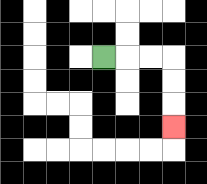{'start': '[4, 2]', 'end': '[7, 5]', 'path_directions': 'R,R,R,D,D,D', 'path_coordinates': '[[4, 2], [5, 2], [6, 2], [7, 2], [7, 3], [7, 4], [7, 5]]'}